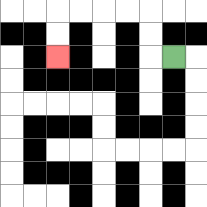{'start': '[7, 2]', 'end': '[2, 2]', 'path_directions': 'L,U,U,L,L,L,L,D,D', 'path_coordinates': '[[7, 2], [6, 2], [6, 1], [6, 0], [5, 0], [4, 0], [3, 0], [2, 0], [2, 1], [2, 2]]'}